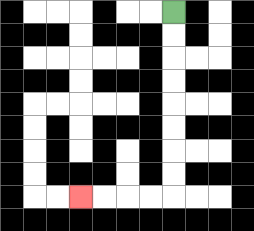{'start': '[7, 0]', 'end': '[3, 8]', 'path_directions': 'D,D,D,D,D,D,D,D,L,L,L,L', 'path_coordinates': '[[7, 0], [7, 1], [7, 2], [7, 3], [7, 4], [7, 5], [7, 6], [7, 7], [7, 8], [6, 8], [5, 8], [4, 8], [3, 8]]'}